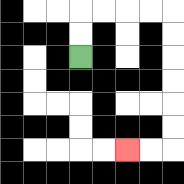{'start': '[3, 2]', 'end': '[5, 6]', 'path_directions': 'U,U,R,R,R,R,D,D,D,D,D,D,L,L', 'path_coordinates': '[[3, 2], [3, 1], [3, 0], [4, 0], [5, 0], [6, 0], [7, 0], [7, 1], [7, 2], [7, 3], [7, 4], [7, 5], [7, 6], [6, 6], [5, 6]]'}